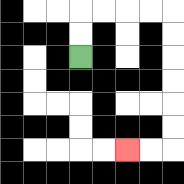{'start': '[3, 2]', 'end': '[5, 6]', 'path_directions': 'U,U,R,R,R,R,D,D,D,D,D,D,L,L', 'path_coordinates': '[[3, 2], [3, 1], [3, 0], [4, 0], [5, 0], [6, 0], [7, 0], [7, 1], [7, 2], [7, 3], [7, 4], [7, 5], [7, 6], [6, 6], [5, 6]]'}